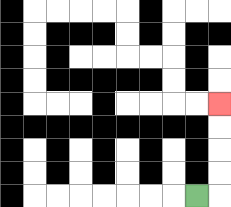{'start': '[8, 8]', 'end': '[9, 4]', 'path_directions': 'R,U,U,U,U', 'path_coordinates': '[[8, 8], [9, 8], [9, 7], [9, 6], [9, 5], [9, 4]]'}